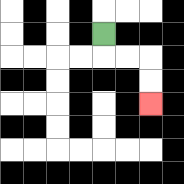{'start': '[4, 1]', 'end': '[6, 4]', 'path_directions': 'D,R,R,D,D', 'path_coordinates': '[[4, 1], [4, 2], [5, 2], [6, 2], [6, 3], [6, 4]]'}